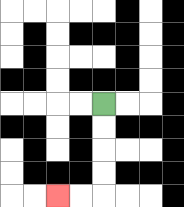{'start': '[4, 4]', 'end': '[2, 8]', 'path_directions': 'D,D,D,D,L,L', 'path_coordinates': '[[4, 4], [4, 5], [4, 6], [4, 7], [4, 8], [3, 8], [2, 8]]'}